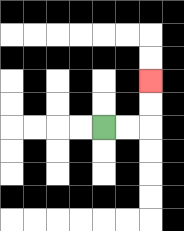{'start': '[4, 5]', 'end': '[6, 3]', 'path_directions': 'R,R,U,U', 'path_coordinates': '[[4, 5], [5, 5], [6, 5], [6, 4], [6, 3]]'}